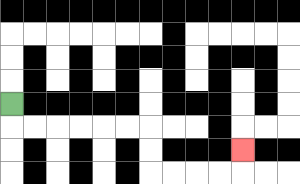{'start': '[0, 4]', 'end': '[10, 6]', 'path_directions': 'D,R,R,R,R,R,R,D,D,R,R,R,R,U', 'path_coordinates': '[[0, 4], [0, 5], [1, 5], [2, 5], [3, 5], [4, 5], [5, 5], [6, 5], [6, 6], [6, 7], [7, 7], [8, 7], [9, 7], [10, 7], [10, 6]]'}